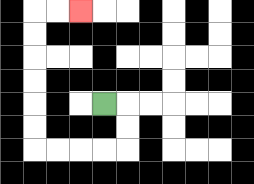{'start': '[4, 4]', 'end': '[3, 0]', 'path_directions': 'R,D,D,L,L,L,L,U,U,U,U,U,U,R,R', 'path_coordinates': '[[4, 4], [5, 4], [5, 5], [5, 6], [4, 6], [3, 6], [2, 6], [1, 6], [1, 5], [1, 4], [1, 3], [1, 2], [1, 1], [1, 0], [2, 0], [3, 0]]'}